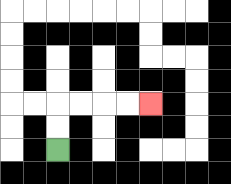{'start': '[2, 6]', 'end': '[6, 4]', 'path_directions': 'U,U,R,R,R,R', 'path_coordinates': '[[2, 6], [2, 5], [2, 4], [3, 4], [4, 4], [5, 4], [6, 4]]'}